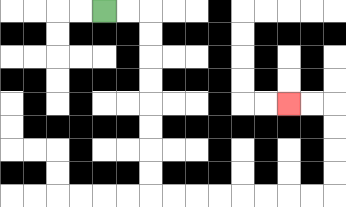{'start': '[4, 0]', 'end': '[12, 4]', 'path_directions': 'R,R,D,D,D,D,D,D,D,D,R,R,R,R,R,R,R,R,U,U,U,U,L,L', 'path_coordinates': '[[4, 0], [5, 0], [6, 0], [6, 1], [6, 2], [6, 3], [6, 4], [6, 5], [6, 6], [6, 7], [6, 8], [7, 8], [8, 8], [9, 8], [10, 8], [11, 8], [12, 8], [13, 8], [14, 8], [14, 7], [14, 6], [14, 5], [14, 4], [13, 4], [12, 4]]'}